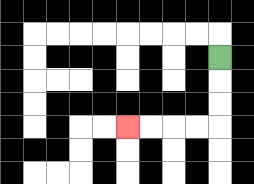{'start': '[9, 2]', 'end': '[5, 5]', 'path_directions': 'D,D,D,L,L,L,L', 'path_coordinates': '[[9, 2], [9, 3], [9, 4], [9, 5], [8, 5], [7, 5], [6, 5], [5, 5]]'}